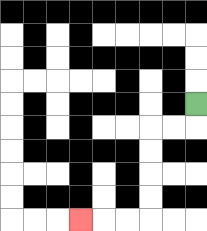{'start': '[8, 4]', 'end': '[3, 9]', 'path_directions': 'D,L,L,D,D,D,D,L,L,L', 'path_coordinates': '[[8, 4], [8, 5], [7, 5], [6, 5], [6, 6], [6, 7], [6, 8], [6, 9], [5, 9], [4, 9], [3, 9]]'}